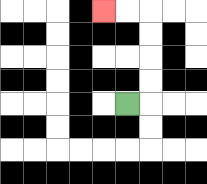{'start': '[5, 4]', 'end': '[4, 0]', 'path_directions': 'R,U,U,U,U,L,L', 'path_coordinates': '[[5, 4], [6, 4], [6, 3], [6, 2], [6, 1], [6, 0], [5, 0], [4, 0]]'}